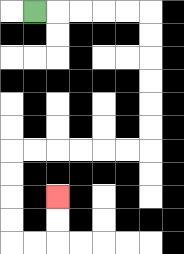{'start': '[1, 0]', 'end': '[2, 8]', 'path_directions': 'R,R,R,R,R,D,D,D,D,D,D,L,L,L,L,L,L,D,D,D,D,R,R,U,U', 'path_coordinates': '[[1, 0], [2, 0], [3, 0], [4, 0], [5, 0], [6, 0], [6, 1], [6, 2], [6, 3], [6, 4], [6, 5], [6, 6], [5, 6], [4, 6], [3, 6], [2, 6], [1, 6], [0, 6], [0, 7], [0, 8], [0, 9], [0, 10], [1, 10], [2, 10], [2, 9], [2, 8]]'}